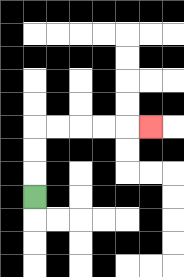{'start': '[1, 8]', 'end': '[6, 5]', 'path_directions': 'U,U,U,R,R,R,R,R', 'path_coordinates': '[[1, 8], [1, 7], [1, 6], [1, 5], [2, 5], [3, 5], [4, 5], [5, 5], [6, 5]]'}